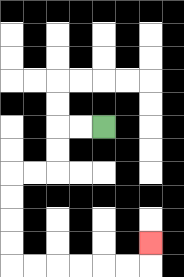{'start': '[4, 5]', 'end': '[6, 10]', 'path_directions': 'L,L,D,D,L,L,D,D,D,D,R,R,R,R,R,R,U', 'path_coordinates': '[[4, 5], [3, 5], [2, 5], [2, 6], [2, 7], [1, 7], [0, 7], [0, 8], [0, 9], [0, 10], [0, 11], [1, 11], [2, 11], [3, 11], [4, 11], [5, 11], [6, 11], [6, 10]]'}